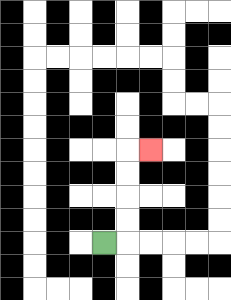{'start': '[4, 10]', 'end': '[6, 6]', 'path_directions': 'R,U,U,U,U,R', 'path_coordinates': '[[4, 10], [5, 10], [5, 9], [5, 8], [5, 7], [5, 6], [6, 6]]'}